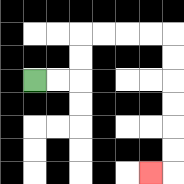{'start': '[1, 3]', 'end': '[6, 7]', 'path_directions': 'R,R,U,U,R,R,R,R,D,D,D,D,D,D,L', 'path_coordinates': '[[1, 3], [2, 3], [3, 3], [3, 2], [3, 1], [4, 1], [5, 1], [6, 1], [7, 1], [7, 2], [7, 3], [7, 4], [7, 5], [7, 6], [7, 7], [6, 7]]'}